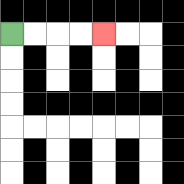{'start': '[0, 1]', 'end': '[4, 1]', 'path_directions': 'R,R,R,R', 'path_coordinates': '[[0, 1], [1, 1], [2, 1], [3, 1], [4, 1]]'}